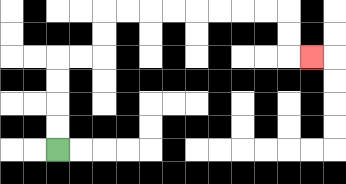{'start': '[2, 6]', 'end': '[13, 2]', 'path_directions': 'U,U,U,U,R,R,U,U,R,R,R,R,R,R,R,R,D,D,R', 'path_coordinates': '[[2, 6], [2, 5], [2, 4], [2, 3], [2, 2], [3, 2], [4, 2], [4, 1], [4, 0], [5, 0], [6, 0], [7, 0], [8, 0], [9, 0], [10, 0], [11, 0], [12, 0], [12, 1], [12, 2], [13, 2]]'}